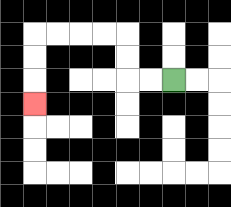{'start': '[7, 3]', 'end': '[1, 4]', 'path_directions': 'L,L,U,U,L,L,L,L,D,D,D', 'path_coordinates': '[[7, 3], [6, 3], [5, 3], [5, 2], [5, 1], [4, 1], [3, 1], [2, 1], [1, 1], [1, 2], [1, 3], [1, 4]]'}